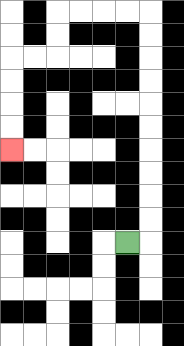{'start': '[5, 10]', 'end': '[0, 6]', 'path_directions': 'R,U,U,U,U,U,U,U,U,U,U,L,L,L,L,D,D,L,L,D,D,D,D', 'path_coordinates': '[[5, 10], [6, 10], [6, 9], [6, 8], [6, 7], [6, 6], [6, 5], [6, 4], [6, 3], [6, 2], [6, 1], [6, 0], [5, 0], [4, 0], [3, 0], [2, 0], [2, 1], [2, 2], [1, 2], [0, 2], [0, 3], [0, 4], [0, 5], [0, 6]]'}